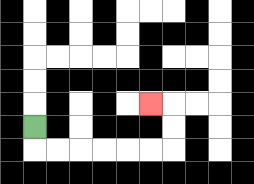{'start': '[1, 5]', 'end': '[6, 4]', 'path_directions': 'D,R,R,R,R,R,R,U,U,L', 'path_coordinates': '[[1, 5], [1, 6], [2, 6], [3, 6], [4, 6], [5, 6], [6, 6], [7, 6], [7, 5], [7, 4], [6, 4]]'}